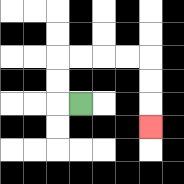{'start': '[3, 4]', 'end': '[6, 5]', 'path_directions': 'L,U,U,R,R,R,R,D,D,D', 'path_coordinates': '[[3, 4], [2, 4], [2, 3], [2, 2], [3, 2], [4, 2], [5, 2], [6, 2], [6, 3], [6, 4], [6, 5]]'}